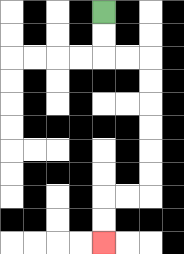{'start': '[4, 0]', 'end': '[4, 10]', 'path_directions': 'D,D,R,R,D,D,D,D,D,D,L,L,D,D', 'path_coordinates': '[[4, 0], [4, 1], [4, 2], [5, 2], [6, 2], [6, 3], [6, 4], [6, 5], [6, 6], [6, 7], [6, 8], [5, 8], [4, 8], [4, 9], [4, 10]]'}